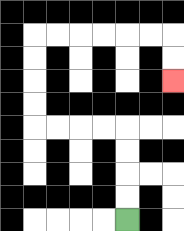{'start': '[5, 9]', 'end': '[7, 3]', 'path_directions': 'U,U,U,U,L,L,L,L,U,U,U,U,R,R,R,R,R,R,D,D', 'path_coordinates': '[[5, 9], [5, 8], [5, 7], [5, 6], [5, 5], [4, 5], [3, 5], [2, 5], [1, 5], [1, 4], [1, 3], [1, 2], [1, 1], [2, 1], [3, 1], [4, 1], [5, 1], [6, 1], [7, 1], [7, 2], [7, 3]]'}